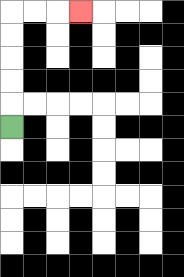{'start': '[0, 5]', 'end': '[3, 0]', 'path_directions': 'U,U,U,U,U,R,R,R', 'path_coordinates': '[[0, 5], [0, 4], [0, 3], [0, 2], [0, 1], [0, 0], [1, 0], [2, 0], [3, 0]]'}